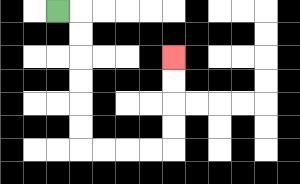{'start': '[2, 0]', 'end': '[7, 2]', 'path_directions': 'R,D,D,D,D,D,D,R,R,R,R,U,U,U,U', 'path_coordinates': '[[2, 0], [3, 0], [3, 1], [3, 2], [3, 3], [3, 4], [3, 5], [3, 6], [4, 6], [5, 6], [6, 6], [7, 6], [7, 5], [7, 4], [7, 3], [7, 2]]'}